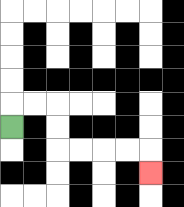{'start': '[0, 5]', 'end': '[6, 7]', 'path_directions': 'U,R,R,D,D,R,R,R,R,D', 'path_coordinates': '[[0, 5], [0, 4], [1, 4], [2, 4], [2, 5], [2, 6], [3, 6], [4, 6], [5, 6], [6, 6], [6, 7]]'}